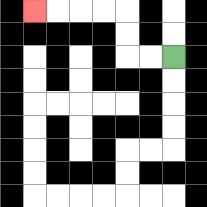{'start': '[7, 2]', 'end': '[1, 0]', 'path_directions': 'L,L,U,U,L,L,L,L', 'path_coordinates': '[[7, 2], [6, 2], [5, 2], [5, 1], [5, 0], [4, 0], [3, 0], [2, 0], [1, 0]]'}